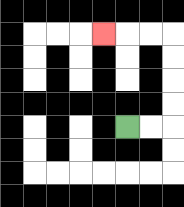{'start': '[5, 5]', 'end': '[4, 1]', 'path_directions': 'R,R,U,U,U,U,L,L,L', 'path_coordinates': '[[5, 5], [6, 5], [7, 5], [7, 4], [7, 3], [7, 2], [7, 1], [6, 1], [5, 1], [4, 1]]'}